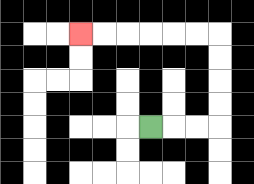{'start': '[6, 5]', 'end': '[3, 1]', 'path_directions': 'R,R,R,U,U,U,U,L,L,L,L,L,L', 'path_coordinates': '[[6, 5], [7, 5], [8, 5], [9, 5], [9, 4], [9, 3], [9, 2], [9, 1], [8, 1], [7, 1], [6, 1], [5, 1], [4, 1], [3, 1]]'}